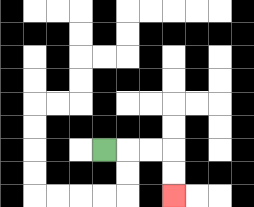{'start': '[4, 6]', 'end': '[7, 8]', 'path_directions': 'R,R,R,D,D', 'path_coordinates': '[[4, 6], [5, 6], [6, 6], [7, 6], [7, 7], [7, 8]]'}